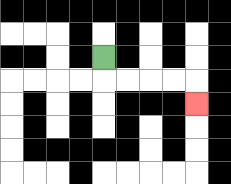{'start': '[4, 2]', 'end': '[8, 4]', 'path_directions': 'D,R,R,R,R,D', 'path_coordinates': '[[4, 2], [4, 3], [5, 3], [6, 3], [7, 3], [8, 3], [8, 4]]'}